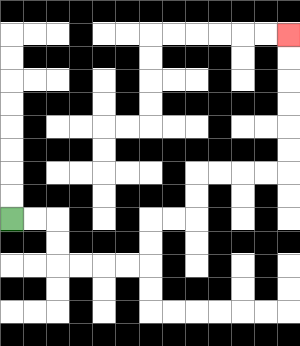{'start': '[0, 9]', 'end': '[12, 1]', 'path_directions': 'R,R,D,D,R,R,R,R,U,U,R,R,U,U,R,R,R,R,U,U,U,U,U,U', 'path_coordinates': '[[0, 9], [1, 9], [2, 9], [2, 10], [2, 11], [3, 11], [4, 11], [5, 11], [6, 11], [6, 10], [6, 9], [7, 9], [8, 9], [8, 8], [8, 7], [9, 7], [10, 7], [11, 7], [12, 7], [12, 6], [12, 5], [12, 4], [12, 3], [12, 2], [12, 1]]'}